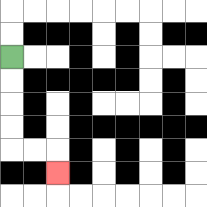{'start': '[0, 2]', 'end': '[2, 7]', 'path_directions': 'D,D,D,D,R,R,D', 'path_coordinates': '[[0, 2], [0, 3], [0, 4], [0, 5], [0, 6], [1, 6], [2, 6], [2, 7]]'}